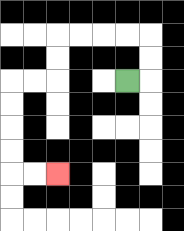{'start': '[5, 3]', 'end': '[2, 7]', 'path_directions': 'R,U,U,L,L,L,L,D,D,L,L,D,D,D,D,R,R', 'path_coordinates': '[[5, 3], [6, 3], [6, 2], [6, 1], [5, 1], [4, 1], [3, 1], [2, 1], [2, 2], [2, 3], [1, 3], [0, 3], [0, 4], [0, 5], [0, 6], [0, 7], [1, 7], [2, 7]]'}